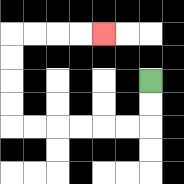{'start': '[6, 3]', 'end': '[4, 1]', 'path_directions': 'D,D,L,L,L,L,L,L,U,U,U,U,R,R,R,R', 'path_coordinates': '[[6, 3], [6, 4], [6, 5], [5, 5], [4, 5], [3, 5], [2, 5], [1, 5], [0, 5], [0, 4], [0, 3], [0, 2], [0, 1], [1, 1], [2, 1], [3, 1], [4, 1]]'}